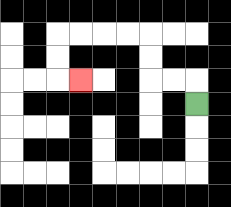{'start': '[8, 4]', 'end': '[3, 3]', 'path_directions': 'U,L,L,U,U,L,L,L,L,D,D,R', 'path_coordinates': '[[8, 4], [8, 3], [7, 3], [6, 3], [6, 2], [6, 1], [5, 1], [4, 1], [3, 1], [2, 1], [2, 2], [2, 3], [3, 3]]'}